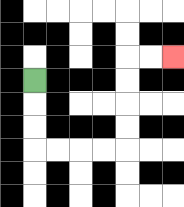{'start': '[1, 3]', 'end': '[7, 2]', 'path_directions': 'D,D,D,R,R,R,R,U,U,U,U,R,R', 'path_coordinates': '[[1, 3], [1, 4], [1, 5], [1, 6], [2, 6], [3, 6], [4, 6], [5, 6], [5, 5], [5, 4], [5, 3], [5, 2], [6, 2], [7, 2]]'}